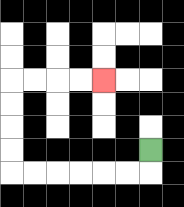{'start': '[6, 6]', 'end': '[4, 3]', 'path_directions': 'D,L,L,L,L,L,L,U,U,U,U,R,R,R,R', 'path_coordinates': '[[6, 6], [6, 7], [5, 7], [4, 7], [3, 7], [2, 7], [1, 7], [0, 7], [0, 6], [0, 5], [0, 4], [0, 3], [1, 3], [2, 3], [3, 3], [4, 3]]'}